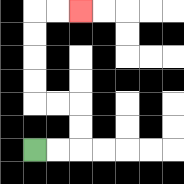{'start': '[1, 6]', 'end': '[3, 0]', 'path_directions': 'R,R,U,U,L,L,U,U,U,U,R,R', 'path_coordinates': '[[1, 6], [2, 6], [3, 6], [3, 5], [3, 4], [2, 4], [1, 4], [1, 3], [1, 2], [1, 1], [1, 0], [2, 0], [3, 0]]'}